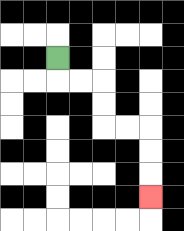{'start': '[2, 2]', 'end': '[6, 8]', 'path_directions': 'D,R,R,D,D,R,R,D,D,D', 'path_coordinates': '[[2, 2], [2, 3], [3, 3], [4, 3], [4, 4], [4, 5], [5, 5], [6, 5], [6, 6], [6, 7], [6, 8]]'}